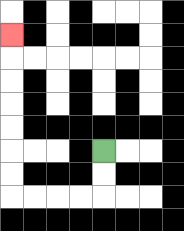{'start': '[4, 6]', 'end': '[0, 1]', 'path_directions': 'D,D,L,L,L,L,U,U,U,U,U,U,U', 'path_coordinates': '[[4, 6], [4, 7], [4, 8], [3, 8], [2, 8], [1, 8], [0, 8], [0, 7], [0, 6], [0, 5], [0, 4], [0, 3], [0, 2], [0, 1]]'}